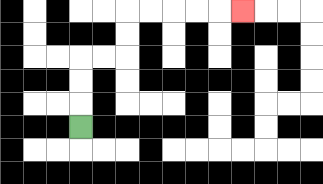{'start': '[3, 5]', 'end': '[10, 0]', 'path_directions': 'U,U,U,R,R,U,U,R,R,R,R,R', 'path_coordinates': '[[3, 5], [3, 4], [3, 3], [3, 2], [4, 2], [5, 2], [5, 1], [5, 0], [6, 0], [7, 0], [8, 0], [9, 0], [10, 0]]'}